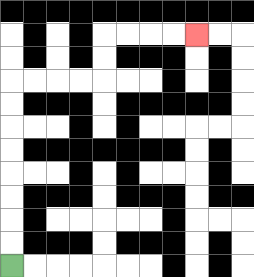{'start': '[0, 11]', 'end': '[8, 1]', 'path_directions': 'U,U,U,U,U,U,U,U,R,R,R,R,U,U,R,R,R,R', 'path_coordinates': '[[0, 11], [0, 10], [0, 9], [0, 8], [0, 7], [0, 6], [0, 5], [0, 4], [0, 3], [1, 3], [2, 3], [3, 3], [4, 3], [4, 2], [4, 1], [5, 1], [6, 1], [7, 1], [8, 1]]'}